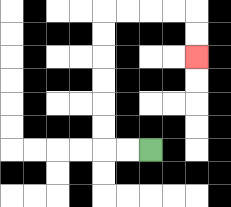{'start': '[6, 6]', 'end': '[8, 2]', 'path_directions': 'L,L,U,U,U,U,U,U,R,R,R,R,D,D', 'path_coordinates': '[[6, 6], [5, 6], [4, 6], [4, 5], [4, 4], [4, 3], [4, 2], [4, 1], [4, 0], [5, 0], [6, 0], [7, 0], [8, 0], [8, 1], [8, 2]]'}